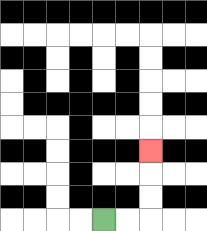{'start': '[4, 9]', 'end': '[6, 6]', 'path_directions': 'R,R,U,U,U', 'path_coordinates': '[[4, 9], [5, 9], [6, 9], [6, 8], [6, 7], [6, 6]]'}